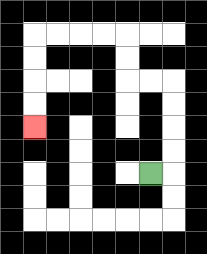{'start': '[6, 7]', 'end': '[1, 5]', 'path_directions': 'R,U,U,U,U,L,L,U,U,L,L,L,L,D,D,D,D', 'path_coordinates': '[[6, 7], [7, 7], [7, 6], [7, 5], [7, 4], [7, 3], [6, 3], [5, 3], [5, 2], [5, 1], [4, 1], [3, 1], [2, 1], [1, 1], [1, 2], [1, 3], [1, 4], [1, 5]]'}